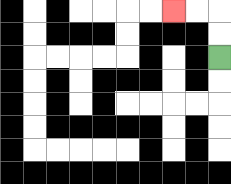{'start': '[9, 2]', 'end': '[7, 0]', 'path_directions': 'U,U,L,L', 'path_coordinates': '[[9, 2], [9, 1], [9, 0], [8, 0], [7, 0]]'}